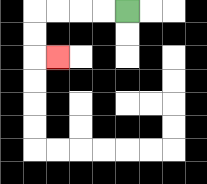{'start': '[5, 0]', 'end': '[2, 2]', 'path_directions': 'L,L,L,L,D,D,R', 'path_coordinates': '[[5, 0], [4, 0], [3, 0], [2, 0], [1, 0], [1, 1], [1, 2], [2, 2]]'}